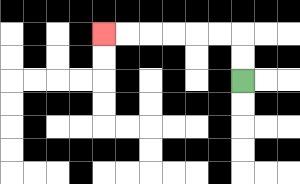{'start': '[10, 3]', 'end': '[4, 1]', 'path_directions': 'U,U,L,L,L,L,L,L', 'path_coordinates': '[[10, 3], [10, 2], [10, 1], [9, 1], [8, 1], [7, 1], [6, 1], [5, 1], [4, 1]]'}